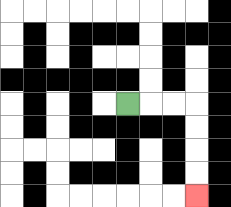{'start': '[5, 4]', 'end': '[8, 8]', 'path_directions': 'R,R,R,D,D,D,D', 'path_coordinates': '[[5, 4], [6, 4], [7, 4], [8, 4], [8, 5], [8, 6], [8, 7], [8, 8]]'}